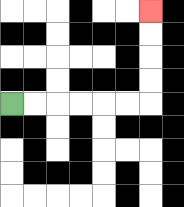{'start': '[0, 4]', 'end': '[6, 0]', 'path_directions': 'R,R,R,R,R,R,U,U,U,U', 'path_coordinates': '[[0, 4], [1, 4], [2, 4], [3, 4], [4, 4], [5, 4], [6, 4], [6, 3], [6, 2], [6, 1], [6, 0]]'}